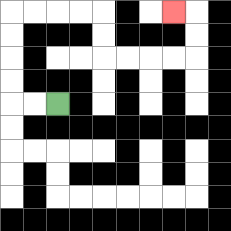{'start': '[2, 4]', 'end': '[7, 0]', 'path_directions': 'L,L,U,U,U,U,R,R,R,R,D,D,R,R,R,R,U,U,L', 'path_coordinates': '[[2, 4], [1, 4], [0, 4], [0, 3], [0, 2], [0, 1], [0, 0], [1, 0], [2, 0], [3, 0], [4, 0], [4, 1], [4, 2], [5, 2], [6, 2], [7, 2], [8, 2], [8, 1], [8, 0], [7, 0]]'}